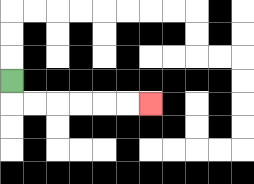{'start': '[0, 3]', 'end': '[6, 4]', 'path_directions': 'D,R,R,R,R,R,R', 'path_coordinates': '[[0, 3], [0, 4], [1, 4], [2, 4], [3, 4], [4, 4], [5, 4], [6, 4]]'}